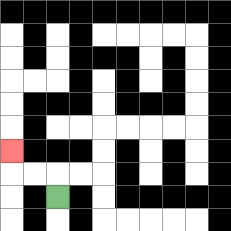{'start': '[2, 8]', 'end': '[0, 6]', 'path_directions': 'U,L,L,U', 'path_coordinates': '[[2, 8], [2, 7], [1, 7], [0, 7], [0, 6]]'}